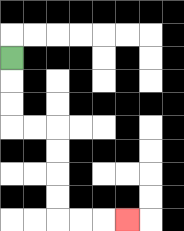{'start': '[0, 2]', 'end': '[5, 9]', 'path_directions': 'D,D,D,R,R,D,D,D,D,R,R,R', 'path_coordinates': '[[0, 2], [0, 3], [0, 4], [0, 5], [1, 5], [2, 5], [2, 6], [2, 7], [2, 8], [2, 9], [3, 9], [4, 9], [5, 9]]'}